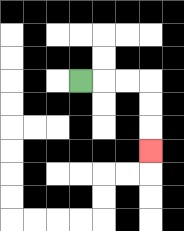{'start': '[3, 3]', 'end': '[6, 6]', 'path_directions': 'R,R,R,D,D,D', 'path_coordinates': '[[3, 3], [4, 3], [5, 3], [6, 3], [6, 4], [6, 5], [6, 6]]'}